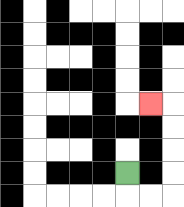{'start': '[5, 7]', 'end': '[6, 4]', 'path_directions': 'D,R,R,U,U,U,U,L', 'path_coordinates': '[[5, 7], [5, 8], [6, 8], [7, 8], [7, 7], [7, 6], [7, 5], [7, 4], [6, 4]]'}